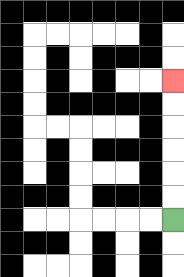{'start': '[7, 9]', 'end': '[7, 3]', 'path_directions': 'U,U,U,U,U,U', 'path_coordinates': '[[7, 9], [7, 8], [7, 7], [7, 6], [7, 5], [7, 4], [7, 3]]'}